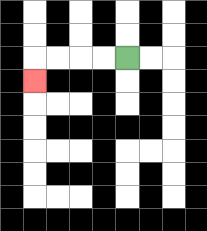{'start': '[5, 2]', 'end': '[1, 3]', 'path_directions': 'L,L,L,L,D', 'path_coordinates': '[[5, 2], [4, 2], [3, 2], [2, 2], [1, 2], [1, 3]]'}